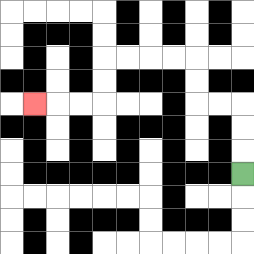{'start': '[10, 7]', 'end': '[1, 4]', 'path_directions': 'U,U,U,L,L,U,U,L,L,L,L,D,D,L,L,L', 'path_coordinates': '[[10, 7], [10, 6], [10, 5], [10, 4], [9, 4], [8, 4], [8, 3], [8, 2], [7, 2], [6, 2], [5, 2], [4, 2], [4, 3], [4, 4], [3, 4], [2, 4], [1, 4]]'}